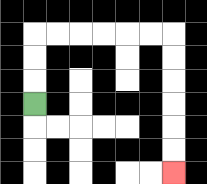{'start': '[1, 4]', 'end': '[7, 7]', 'path_directions': 'U,U,U,R,R,R,R,R,R,D,D,D,D,D,D', 'path_coordinates': '[[1, 4], [1, 3], [1, 2], [1, 1], [2, 1], [3, 1], [4, 1], [5, 1], [6, 1], [7, 1], [7, 2], [7, 3], [7, 4], [7, 5], [7, 6], [7, 7]]'}